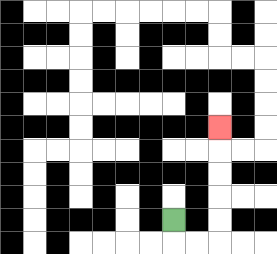{'start': '[7, 9]', 'end': '[9, 5]', 'path_directions': 'D,R,R,U,U,U,U,U', 'path_coordinates': '[[7, 9], [7, 10], [8, 10], [9, 10], [9, 9], [9, 8], [9, 7], [9, 6], [9, 5]]'}